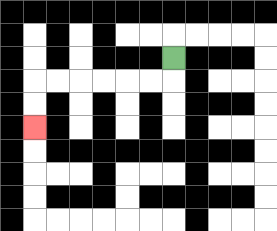{'start': '[7, 2]', 'end': '[1, 5]', 'path_directions': 'D,L,L,L,L,L,L,D,D', 'path_coordinates': '[[7, 2], [7, 3], [6, 3], [5, 3], [4, 3], [3, 3], [2, 3], [1, 3], [1, 4], [1, 5]]'}